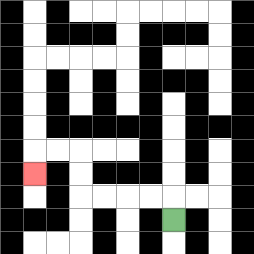{'start': '[7, 9]', 'end': '[1, 7]', 'path_directions': 'U,L,L,L,L,U,U,L,L,D', 'path_coordinates': '[[7, 9], [7, 8], [6, 8], [5, 8], [4, 8], [3, 8], [3, 7], [3, 6], [2, 6], [1, 6], [1, 7]]'}